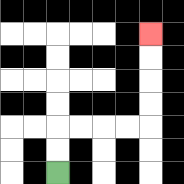{'start': '[2, 7]', 'end': '[6, 1]', 'path_directions': 'U,U,R,R,R,R,U,U,U,U', 'path_coordinates': '[[2, 7], [2, 6], [2, 5], [3, 5], [4, 5], [5, 5], [6, 5], [6, 4], [6, 3], [6, 2], [6, 1]]'}